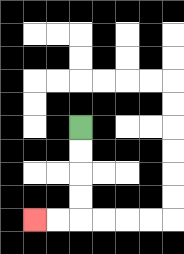{'start': '[3, 5]', 'end': '[1, 9]', 'path_directions': 'D,D,D,D,L,L', 'path_coordinates': '[[3, 5], [3, 6], [3, 7], [3, 8], [3, 9], [2, 9], [1, 9]]'}